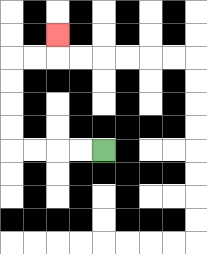{'start': '[4, 6]', 'end': '[2, 1]', 'path_directions': 'L,L,L,L,U,U,U,U,R,R,U', 'path_coordinates': '[[4, 6], [3, 6], [2, 6], [1, 6], [0, 6], [0, 5], [0, 4], [0, 3], [0, 2], [1, 2], [2, 2], [2, 1]]'}